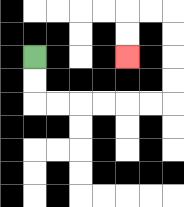{'start': '[1, 2]', 'end': '[5, 2]', 'path_directions': 'D,D,R,R,R,R,R,R,U,U,U,U,L,L,D,D', 'path_coordinates': '[[1, 2], [1, 3], [1, 4], [2, 4], [3, 4], [4, 4], [5, 4], [6, 4], [7, 4], [7, 3], [7, 2], [7, 1], [7, 0], [6, 0], [5, 0], [5, 1], [5, 2]]'}